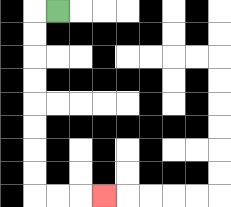{'start': '[2, 0]', 'end': '[4, 8]', 'path_directions': 'L,D,D,D,D,D,D,D,D,R,R,R', 'path_coordinates': '[[2, 0], [1, 0], [1, 1], [1, 2], [1, 3], [1, 4], [1, 5], [1, 6], [1, 7], [1, 8], [2, 8], [3, 8], [4, 8]]'}